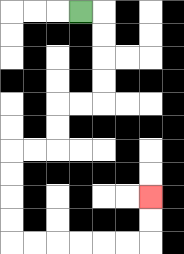{'start': '[3, 0]', 'end': '[6, 8]', 'path_directions': 'R,D,D,D,D,L,L,D,D,L,L,D,D,D,D,R,R,R,R,R,R,U,U', 'path_coordinates': '[[3, 0], [4, 0], [4, 1], [4, 2], [4, 3], [4, 4], [3, 4], [2, 4], [2, 5], [2, 6], [1, 6], [0, 6], [0, 7], [0, 8], [0, 9], [0, 10], [1, 10], [2, 10], [3, 10], [4, 10], [5, 10], [6, 10], [6, 9], [6, 8]]'}